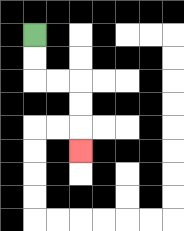{'start': '[1, 1]', 'end': '[3, 6]', 'path_directions': 'D,D,R,R,D,D,D', 'path_coordinates': '[[1, 1], [1, 2], [1, 3], [2, 3], [3, 3], [3, 4], [3, 5], [3, 6]]'}